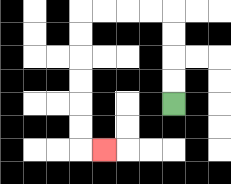{'start': '[7, 4]', 'end': '[4, 6]', 'path_directions': 'U,U,U,U,L,L,L,L,D,D,D,D,D,D,R', 'path_coordinates': '[[7, 4], [7, 3], [7, 2], [7, 1], [7, 0], [6, 0], [5, 0], [4, 0], [3, 0], [3, 1], [3, 2], [3, 3], [3, 4], [3, 5], [3, 6], [4, 6]]'}